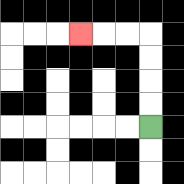{'start': '[6, 5]', 'end': '[3, 1]', 'path_directions': 'U,U,U,U,L,L,L', 'path_coordinates': '[[6, 5], [6, 4], [6, 3], [6, 2], [6, 1], [5, 1], [4, 1], [3, 1]]'}